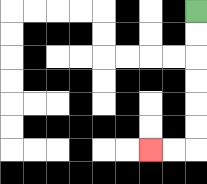{'start': '[8, 0]', 'end': '[6, 6]', 'path_directions': 'D,D,D,D,D,D,L,L', 'path_coordinates': '[[8, 0], [8, 1], [8, 2], [8, 3], [8, 4], [8, 5], [8, 6], [7, 6], [6, 6]]'}